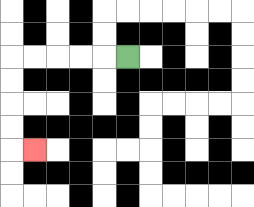{'start': '[5, 2]', 'end': '[1, 6]', 'path_directions': 'L,L,L,L,L,D,D,D,D,R', 'path_coordinates': '[[5, 2], [4, 2], [3, 2], [2, 2], [1, 2], [0, 2], [0, 3], [0, 4], [0, 5], [0, 6], [1, 6]]'}